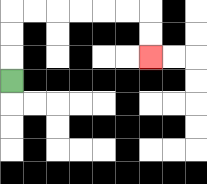{'start': '[0, 3]', 'end': '[6, 2]', 'path_directions': 'U,U,U,R,R,R,R,R,R,D,D', 'path_coordinates': '[[0, 3], [0, 2], [0, 1], [0, 0], [1, 0], [2, 0], [3, 0], [4, 0], [5, 0], [6, 0], [6, 1], [6, 2]]'}